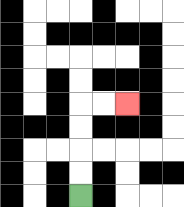{'start': '[3, 8]', 'end': '[5, 4]', 'path_directions': 'U,U,U,U,R,R', 'path_coordinates': '[[3, 8], [3, 7], [3, 6], [3, 5], [3, 4], [4, 4], [5, 4]]'}